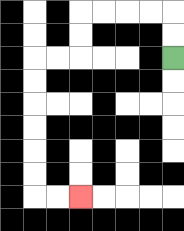{'start': '[7, 2]', 'end': '[3, 8]', 'path_directions': 'U,U,L,L,L,L,D,D,L,L,D,D,D,D,D,D,R,R', 'path_coordinates': '[[7, 2], [7, 1], [7, 0], [6, 0], [5, 0], [4, 0], [3, 0], [3, 1], [3, 2], [2, 2], [1, 2], [1, 3], [1, 4], [1, 5], [1, 6], [1, 7], [1, 8], [2, 8], [3, 8]]'}